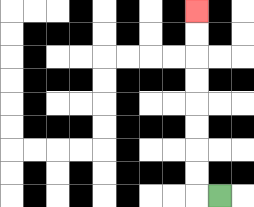{'start': '[9, 8]', 'end': '[8, 0]', 'path_directions': 'L,U,U,U,U,U,U,U,U', 'path_coordinates': '[[9, 8], [8, 8], [8, 7], [8, 6], [8, 5], [8, 4], [8, 3], [8, 2], [8, 1], [8, 0]]'}